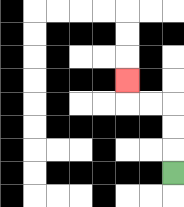{'start': '[7, 7]', 'end': '[5, 3]', 'path_directions': 'U,U,U,L,L,U', 'path_coordinates': '[[7, 7], [7, 6], [7, 5], [7, 4], [6, 4], [5, 4], [5, 3]]'}